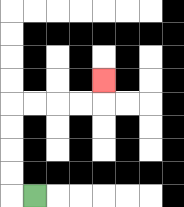{'start': '[1, 8]', 'end': '[4, 3]', 'path_directions': 'L,U,U,U,U,R,R,R,R,U', 'path_coordinates': '[[1, 8], [0, 8], [0, 7], [0, 6], [0, 5], [0, 4], [1, 4], [2, 4], [3, 4], [4, 4], [4, 3]]'}